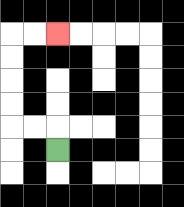{'start': '[2, 6]', 'end': '[2, 1]', 'path_directions': 'U,L,L,U,U,U,U,R,R', 'path_coordinates': '[[2, 6], [2, 5], [1, 5], [0, 5], [0, 4], [0, 3], [0, 2], [0, 1], [1, 1], [2, 1]]'}